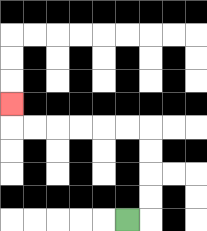{'start': '[5, 9]', 'end': '[0, 4]', 'path_directions': 'R,U,U,U,U,L,L,L,L,L,L,U', 'path_coordinates': '[[5, 9], [6, 9], [6, 8], [6, 7], [6, 6], [6, 5], [5, 5], [4, 5], [3, 5], [2, 5], [1, 5], [0, 5], [0, 4]]'}